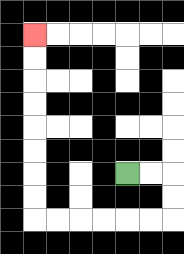{'start': '[5, 7]', 'end': '[1, 1]', 'path_directions': 'R,R,D,D,L,L,L,L,L,L,U,U,U,U,U,U,U,U', 'path_coordinates': '[[5, 7], [6, 7], [7, 7], [7, 8], [7, 9], [6, 9], [5, 9], [4, 9], [3, 9], [2, 9], [1, 9], [1, 8], [1, 7], [1, 6], [1, 5], [1, 4], [1, 3], [1, 2], [1, 1]]'}